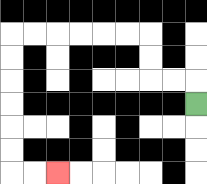{'start': '[8, 4]', 'end': '[2, 7]', 'path_directions': 'U,L,L,U,U,L,L,L,L,L,L,D,D,D,D,D,D,R,R', 'path_coordinates': '[[8, 4], [8, 3], [7, 3], [6, 3], [6, 2], [6, 1], [5, 1], [4, 1], [3, 1], [2, 1], [1, 1], [0, 1], [0, 2], [0, 3], [0, 4], [0, 5], [0, 6], [0, 7], [1, 7], [2, 7]]'}